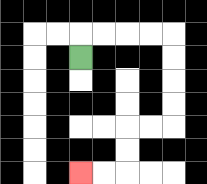{'start': '[3, 2]', 'end': '[3, 7]', 'path_directions': 'U,R,R,R,R,D,D,D,D,L,L,D,D,L,L', 'path_coordinates': '[[3, 2], [3, 1], [4, 1], [5, 1], [6, 1], [7, 1], [7, 2], [7, 3], [7, 4], [7, 5], [6, 5], [5, 5], [5, 6], [5, 7], [4, 7], [3, 7]]'}